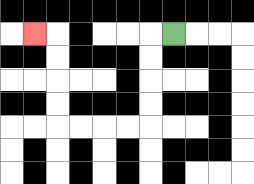{'start': '[7, 1]', 'end': '[1, 1]', 'path_directions': 'L,D,D,D,D,L,L,L,L,U,U,U,U,L', 'path_coordinates': '[[7, 1], [6, 1], [6, 2], [6, 3], [6, 4], [6, 5], [5, 5], [4, 5], [3, 5], [2, 5], [2, 4], [2, 3], [2, 2], [2, 1], [1, 1]]'}